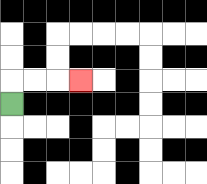{'start': '[0, 4]', 'end': '[3, 3]', 'path_directions': 'U,R,R,R', 'path_coordinates': '[[0, 4], [0, 3], [1, 3], [2, 3], [3, 3]]'}